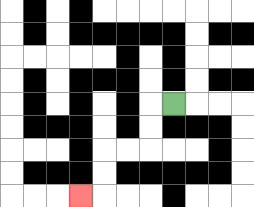{'start': '[7, 4]', 'end': '[3, 8]', 'path_directions': 'L,D,D,L,L,D,D,L', 'path_coordinates': '[[7, 4], [6, 4], [6, 5], [6, 6], [5, 6], [4, 6], [4, 7], [4, 8], [3, 8]]'}